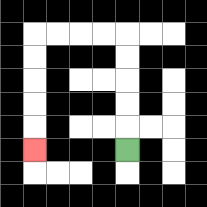{'start': '[5, 6]', 'end': '[1, 6]', 'path_directions': 'U,U,U,U,U,L,L,L,L,D,D,D,D,D', 'path_coordinates': '[[5, 6], [5, 5], [5, 4], [5, 3], [5, 2], [5, 1], [4, 1], [3, 1], [2, 1], [1, 1], [1, 2], [1, 3], [1, 4], [1, 5], [1, 6]]'}